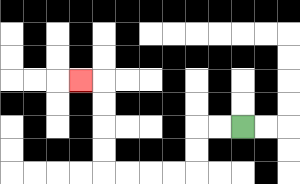{'start': '[10, 5]', 'end': '[3, 3]', 'path_directions': 'L,L,D,D,L,L,L,L,U,U,U,U,L', 'path_coordinates': '[[10, 5], [9, 5], [8, 5], [8, 6], [8, 7], [7, 7], [6, 7], [5, 7], [4, 7], [4, 6], [4, 5], [4, 4], [4, 3], [3, 3]]'}